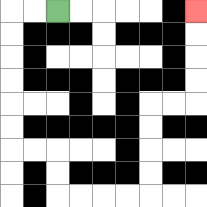{'start': '[2, 0]', 'end': '[8, 0]', 'path_directions': 'L,L,D,D,D,D,D,D,R,R,D,D,R,R,R,R,U,U,U,U,R,R,U,U,U,U', 'path_coordinates': '[[2, 0], [1, 0], [0, 0], [0, 1], [0, 2], [0, 3], [0, 4], [0, 5], [0, 6], [1, 6], [2, 6], [2, 7], [2, 8], [3, 8], [4, 8], [5, 8], [6, 8], [6, 7], [6, 6], [6, 5], [6, 4], [7, 4], [8, 4], [8, 3], [8, 2], [8, 1], [8, 0]]'}